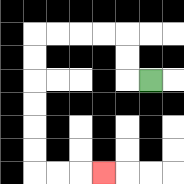{'start': '[6, 3]', 'end': '[4, 7]', 'path_directions': 'L,U,U,L,L,L,L,D,D,D,D,D,D,R,R,R', 'path_coordinates': '[[6, 3], [5, 3], [5, 2], [5, 1], [4, 1], [3, 1], [2, 1], [1, 1], [1, 2], [1, 3], [1, 4], [1, 5], [1, 6], [1, 7], [2, 7], [3, 7], [4, 7]]'}